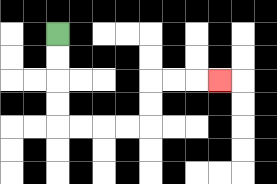{'start': '[2, 1]', 'end': '[9, 3]', 'path_directions': 'D,D,D,D,R,R,R,R,U,U,R,R,R', 'path_coordinates': '[[2, 1], [2, 2], [2, 3], [2, 4], [2, 5], [3, 5], [4, 5], [5, 5], [6, 5], [6, 4], [6, 3], [7, 3], [8, 3], [9, 3]]'}